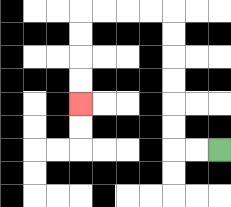{'start': '[9, 6]', 'end': '[3, 4]', 'path_directions': 'L,L,U,U,U,U,U,U,L,L,L,L,D,D,D,D', 'path_coordinates': '[[9, 6], [8, 6], [7, 6], [7, 5], [7, 4], [7, 3], [7, 2], [7, 1], [7, 0], [6, 0], [5, 0], [4, 0], [3, 0], [3, 1], [3, 2], [3, 3], [3, 4]]'}